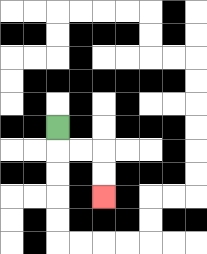{'start': '[2, 5]', 'end': '[4, 8]', 'path_directions': 'D,R,R,D,D', 'path_coordinates': '[[2, 5], [2, 6], [3, 6], [4, 6], [4, 7], [4, 8]]'}